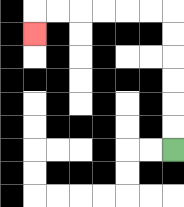{'start': '[7, 6]', 'end': '[1, 1]', 'path_directions': 'U,U,U,U,U,U,L,L,L,L,L,L,D', 'path_coordinates': '[[7, 6], [7, 5], [7, 4], [7, 3], [7, 2], [7, 1], [7, 0], [6, 0], [5, 0], [4, 0], [3, 0], [2, 0], [1, 0], [1, 1]]'}